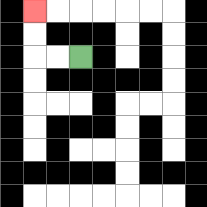{'start': '[3, 2]', 'end': '[1, 0]', 'path_directions': 'L,L,U,U', 'path_coordinates': '[[3, 2], [2, 2], [1, 2], [1, 1], [1, 0]]'}